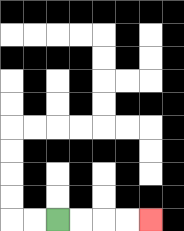{'start': '[2, 9]', 'end': '[6, 9]', 'path_directions': 'R,R,R,R', 'path_coordinates': '[[2, 9], [3, 9], [4, 9], [5, 9], [6, 9]]'}